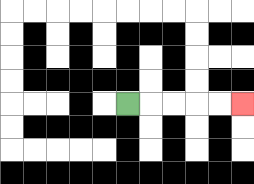{'start': '[5, 4]', 'end': '[10, 4]', 'path_directions': 'R,R,R,R,R', 'path_coordinates': '[[5, 4], [6, 4], [7, 4], [8, 4], [9, 4], [10, 4]]'}